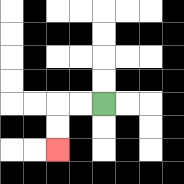{'start': '[4, 4]', 'end': '[2, 6]', 'path_directions': 'L,L,D,D', 'path_coordinates': '[[4, 4], [3, 4], [2, 4], [2, 5], [2, 6]]'}